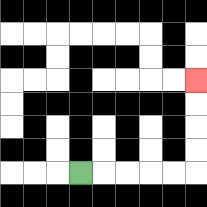{'start': '[3, 7]', 'end': '[8, 3]', 'path_directions': 'R,R,R,R,R,U,U,U,U', 'path_coordinates': '[[3, 7], [4, 7], [5, 7], [6, 7], [7, 7], [8, 7], [8, 6], [8, 5], [8, 4], [8, 3]]'}